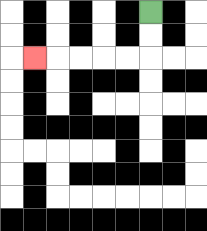{'start': '[6, 0]', 'end': '[1, 2]', 'path_directions': 'D,D,L,L,L,L,L', 'path_coordinates': '[[6, 0], [6, 1], [6, 2], [5, 2], [4, 2], [3, 2], [2, 2], [1, 2]]'}